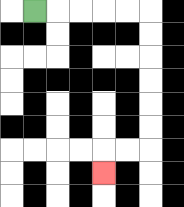{'start': '[1, 0]', 'end': '[4, 7]', 'path_directions': 'R,R,R,R,R,D,D,D,D,D,D,L,L,D', 'path_coordinates': '[[1, 0], [2, 0], [3, 0], [4, 0], [5, 0], [6, 0], [6, 1], [6, 2], [6, 3], [6, 4], [6, 5], [6, 6], [5, 6], [4, 6], [4, 7]]'}